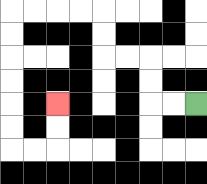{'start': '[8, 4]', 'end': '[2, 4]', 'path_directions': 'L,L,U,U,L,L,U,U,L,L,L,L,D,D,D,D,D,D,R,R,U,U', 'path_coordinates': '[[8, 4], [7, 4], [6, 4], [6, 3], [6, 2], [5, 2], [4, 2], [4, 1], [4, 0], [3, 0], [2, 0], [1, 0], [0, 0], [0, 1], [0, 2], [0, 3], [0, 4], [0, 5], [0, 6], [1, 6], [2, 6], [2, 5], [2, 4]]'}